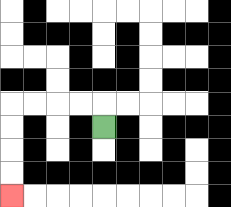{'start': '[4, 5]', 'end': '[0, 8]', 'path_directions': 'U,L,L,L,L,D,D,D,D', 'path_coordinates': '[[4, 5], [4, 4], [3, 4], [2, 4], [1, 4], [0, 4], [0, 5], [0, 6], [0, 7], [0, 8]]'}